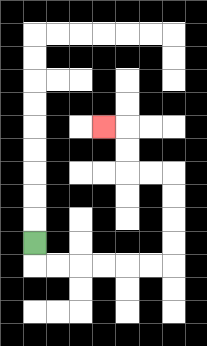{'start': '[1, 10]', 'end': '[4, 5]', 'path_directions': 'D,R,R,R,R,R,R,U,U,U,U,L,L,U,U,L', 'path_coordinates': '[[1, 10], [1, 11], [2, 11], [3, 11], [4, 11], [5, 11], [6, 11], [7, 11], [7, 10], [7, 9], [7, 8], [7, 7], [6, 7], [5, 7], [5, 6], [5, 5], [4, 5]]'}